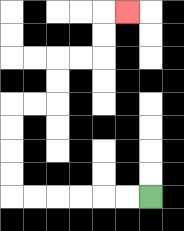{'start': '[6, 8]', 'end': '[5, 0]', 'path_directions': 'L,L,L,L,L,L,U,U,U,U,R,R,U,U,R,R,U,U,R', 'path_coordinates': '[[6, 8], [5, 8], [4, 8], [3, 8], [2, 8], [1, 8], [0, 8], [0, 7], [0, 6], [0, 5], [0, 4], [1, 4], [2, 4], [2, 3], [2, 2], [3, 2], [4, 2], [4, 1], [4, 0], [5, 0]]'}